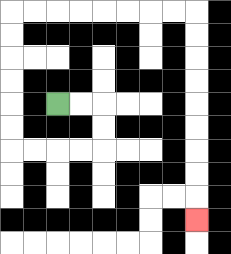{'start': '[2, 4]', 'end': '[8, 9]', 'path_directions': 'R,R,D,D,L,L,L,L,U,U,U,U,U,U,R,R,R,R,R,R,R,R,D,D,D,D,D,D,D,D,D', 'path_coordinates': '[[2, 4], [3, 4], [4, 4], [4, 5], [4, 6], [3, 6], [2, 6], [1, 6], [0, 6], [0, 5], [0, 4], [0, 3], [0, 2], [0, 1], [0, 0], [1, 0], [2, 0], [3, 0], [4, 0], [5, 0], [6, 0], [7, 0], [8, 0], [8, 1], [8, 2], [8, 3], [8, 4], [8, 5], [8, 6], [8, 7], [8, 8], [8, 9]]'}